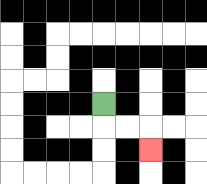{'start': '[4, 4]', 'end': '[6, 6]', 'path_directions': 'D,R,R,D', 'path_coordinates': '[[4, 4], [4, 5], [5, 5], [6, 5], [6, 6]]'}